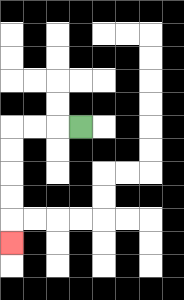{'start': '[3, 5]', 'end': '[0, 10]', 'path_directions': 'L,L,L,D,D,D,D,D', 'path_coordinates': '[[3, 5], [2, 5], [1, 5], [0, 5], [0, 6], [0, 7], [0, 8], [0, 9], [0, 10]]'}